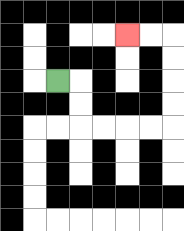{'start': '[2, 3]', 'end': '[5, 1]', 'path_directions': 'R,D,D,R,R,R,R,U,U,U,U,L,L', 'path_coordinates': '[[2, 3], [3, 3], [3, 4], [3, 5], [4, 5], [5, 5], [6, 5], [7, 5], [7, 4], [7, 3], [7, 2], [7, 1], [6, 1], [5, 1]]'}